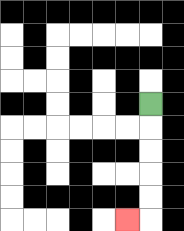{'start': '[6, 4]', 'end': '[5, 9]', 'path_directions': 'D,D,D,D,D,L', 'path_coordinates': '[[6, 4], [6, 5], [6, 6], [6, 7], [6, 8], [6, 9], [5, 9]]'}